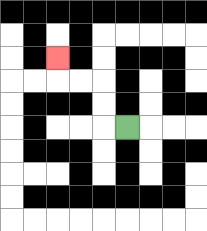{'start': '[5, 5]', 'end': '[2, 2]', 'path_directions': 'L,U,U,L,L,U', 'path_coordinates': '[[5, 5], [4, 5], [4, 4], [4, 3], [3, 3], [2, 3], [2, 2]]'}